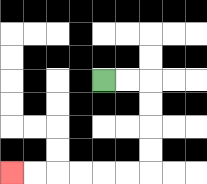{'start': '[4, 3]', 'end': '[0, 7]', 'path_directions': 'R,R,D,D,D,D,L,L,L,L,L,L', 'path_coordinates': '[[4, 3], [5, 3], [6, 3], [6, 4], [6, 5], [6, 6], [6, 7], [5, 7], [4, 7], [3, 7], [2, 7], [1, 7], [0, 7]]'}